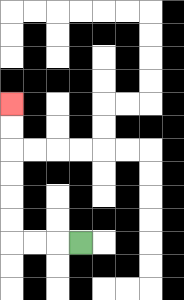{'start': '[3, 10]', 'end': '[0, 4]', 'path_directions': 'L,L,L,U,U,U,U,U,U', 'path_coordinates': '[[3, 10], [2, 10], [1, 10], [0, 10], [0, 9], [0, 8], [0, 7], [0, 6], [0, 5], [0, 4]]'}